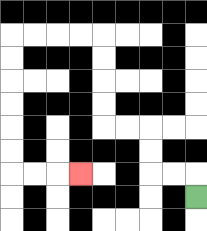{'start': '[8, 8]', 'end': '[3, 7]', 'path_directions': 'U,L,L,U,U,L,L,U,U,U,U,L,L,L,L,D,D,D,D,D,D,R,R,R', 'path_coordinates': '[[8, 8], [8, 7], [7, 7], [6, 7], [6, 6], [6, 5], [5, 5], [4, 5], [4, 4], [4, 3], [4, 2], [4, 1], [3, 1], [2, 1], [1, 1], [0, 1], [0, 2], [0, 3], [0, 4], [0, 5], [0, 6], [0, 7], [1, 7], [2, 7], [3, 7]]'}